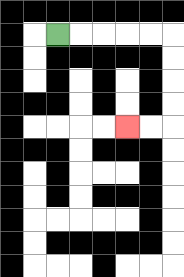{'start': '[2, 1]', 'end': '[5, 5]', 'path_directions': 'R,R,R,R,R,D,D,D,D,L,L', 'path_coordinates': '[[2, 1], [3, 1], [4, 1], [5, 1], [6, 1], [7, 1], [7, 2], [7, 3], [7, 4], [7, 5], [6, 5], [5, 5]]'}